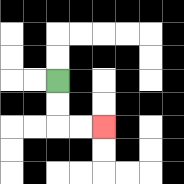{'start': '[2, 3]', 'end': '[4, 5]', 'path_directions': 'D,D,R,R', 'path_coordinates': '[[2, 3], [2, 4], [2, 5], [3, 5], [4, 5]]'}